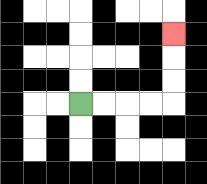{'start': '[3, 4]', 'end': '[7, 1]', 'path_directions': 'R,R,R,R,U,U,U', 'path_coordinates': '[[3, 4], [4, 4], [5, 4], [6, 4], [7, 4], [7, 3], [7, 2], [7, 1]]'}